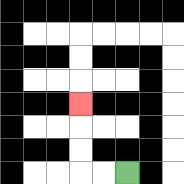{'start': '[5, 7]', 'end': '[3, 4]', 'path_directions': 'L,L,U,U,U', 'path_coordinates': '[[5, 7], [4, 7], [3, 7], [3, 6], [3, 5], [3, 4]]'}